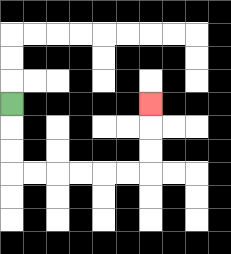{'start': '[0, 4]', 'end': '[6, 4]', 'path_directions': 'D,D,D,R,R,R,R,R,R,U,U,U', 'path_coordinates': '[[0, 4], [0, 5], [0, 6], [0, 7], [1, 7], [2, 7], [3, 7], [4, 7], [5, 7], [6, 7], [6, 6], [6, 5], [6, 4]]'}